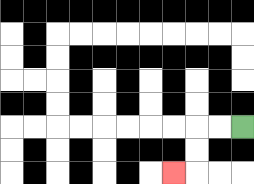{'start': '[10, 5]', 'end': '[7, 7]', 'path_directions': 'L,L,D,D,L', 'path_coordinates': '[[10, 5], [9, 5], [8, 5], [8, 6], [8, 7], [7, 7]]'}